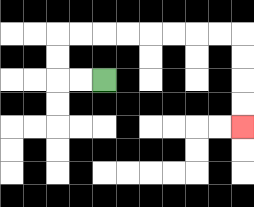{'start': '[4, 3]', 'end': '[10, 5]', 'path_directions': 'L,L,U,U,R,R,R,R,R,R,R,R,D,D,D,D', 'path_coordinates': '[[4, 3], [3, 3], [2, 3], [2, 2], [2, 1], [3, 1], [4, 1], [5, 1], [6, 1], [7, 1], [8, 1], [9, 1], [10, 1], [10, 2], [10, 3], [10, 4], [10, 5]]'}